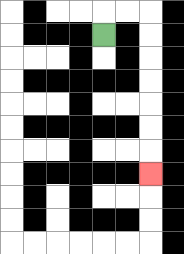{'start': '[4, 1]', 'end': '[6, 7]', 'path_directions': 'U,R,R,D,D,D,D,D,D,D', 'path_coordinates': '[[4, 1], [4, 0], [5, 0], [6, 0], [6, 1], [6, 2], [6, 3], [6, 4], [6, 5], [6, 6], [6, 7]]'}